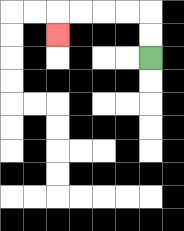{'start': '[6, 2]', 'end': '[2, 1]', 'path_directions': 'U,U,L,L,L,L,D', 'path_coordinates': '[[6, 2], [6, 1], [6, 0], [5, 0], [4, 0], [3, 0], [2, 0], [2, 1]]'}